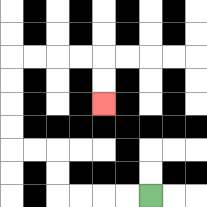{'start': '[6, 8]', 'end': '[4, 4]', 'path_directions': 'L,L,L,L,U,U,L,L,U,U,U,U,R,R,R,R,D,D', 'path_coordinates': '[[6, 8], [5, 8], [4, 8], [3, 8], [2, 8], [2, 7], [2, 6], [1, 6], [0, 6], [0, 5], [0, 4], [0, 3], [0, 2], [1, 2], [2, 2], [3, 2], [4, 2], [4, 3], [4, 4]]'}